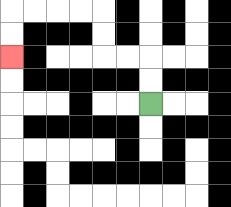{'start': '[6, 4]', 'end': '[0, 2]', 'path_directions': 'U,U,L,L,U,U,L,L,L,L,D,D', 'path_coordinates': '[[6, 4], [6, 3], [6, 2], [5, 2], [4, 2], [4, 1], [4, 0], [3, 0], [2, 0], [1, 0], [0, 0], [0, 1], [0, 2]]'}